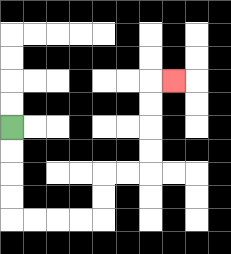{'start': '[0, 5]', 'end': '[7, 3]', 'path_directions': 'D,D,D,D,R,R,R,R,U,U,R,R,U,U,U,U,R', 'path_coordinates': '[[0, 5], [0, 6], [0, 7], [0, 8], [0, 9], [1, 9], [2, 9], [3, 9], [4, 9], [4, 8], [4, 7], [5, 7], [6, 7], [6, 6], [6, 5], [6, 4], [6, 3], [7, 3]]'}